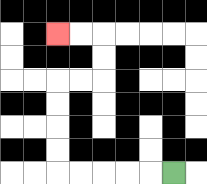{'start': '[7, 7]', 'end': '[2, 1]', 'path_directions': 'L,L,L,L,L,U,U,U,U,R,R,U,U,L,L', 'path_coordinates': '[[7, 7], [6, 7], [5, 7], [4, 7], [3, 7], [2, 7], [2, 6], [2, 5], [2, 4], [2, 3], [3, 3], [4, 3], [4, 2], [4, 1], [3, 1], [2, 1]]'}